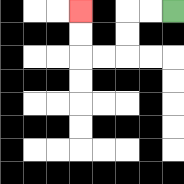{'start': '[7, 0]', 'end': '[3, 0]', 'path_directions': 'L,L,D,D,L,L,U,U', 'path_coordinates': '[[7, 0], [6, 0], [5, 0], [5, 1], [5, 2], [4, 2], [3, 2], [3, 1], [3, 0]]'}